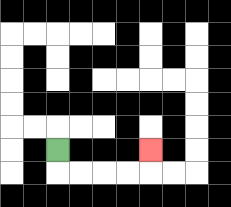{'start': '[2, 6]', 'end': '[6, 6]', 'path_directions': 'D,R,R,R,R,U', 'path_coordinates': '[[2, 6], [2, 7], [3, 7], [4, 7], [5, 7], [6, 7], [6, 6]]'}